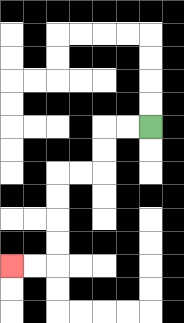{'start': '[6, 5]', 'end': '[0, 11]', 'path_directions': 'L,L,D,D,L,L,D,D,D,D,L,L', 'path_coordinates': '[[6, 5], [5, 5], [4, 5], [4, 6], [4, 7], [3, 7], [2, 7], [2, 8], [2, 9], [2, 10], [2, 11], [1, 11], [0, 11]]'}